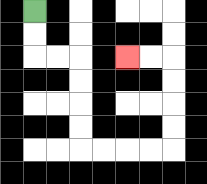{'start': '[1, 0]', 'end': '[5, 2]', 'path_directions': 'D,D,R,R,D,D,D,D,R,R,R,R,U,U,U,U,L,L', 'path_coordinates': '[[1, 0], [1, 1], [1, 2], [2, 2], [3, 2], [3, 3], [3, 4], [3, 5], [3, 6], [4, 6], [5, 6], [6, 6], [7, 6], [7, 5], [7, 4], [7, 3], [7, 2], [6, 2], [5, 2]]'}